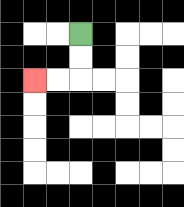{'start': '[3, 1]', 'end': '[1, 3]', 'path_directions': 'D,D,L,L', 'path_coordinates': '[[3, 1], [3, 2], [3, 3], [2, 3], [1, 3]]'}